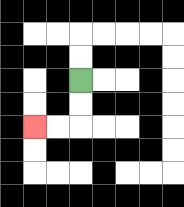{'start': '[3, 3]', 'end': '[1, 5]', 'path_directions': 'D,D,L,L', 'path_coordinates': '[[3, 3], [3, 4], [3, 5], [2, 5], [1, 5]]'}